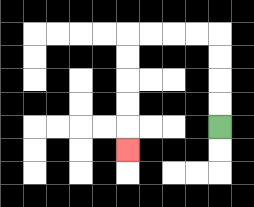{'start': '[9, 5]', 'end': '[5, 6]', 'path_directions': 'U,U,U,U,L,L,L,L,D,D,D,D,D', 'path_coordinates': '[[9, 5], [9, 4], [9, 3], [9, 2], [9, 1], [8, 1], [7, 1], [6, 1], [5, 1], [5, 2], [5, 3], [5, 4], [5, 5], [5, 6]]'}